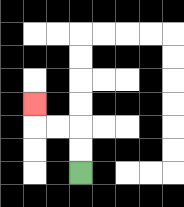{'start': '[3, 7]', 'end': '[1, 4]', 'path_directions': 'U,U,L,L,U', 'path_coordinates': '[[3, 7], [3, 6], [3, 5], [2, 5], [1, 5], [1, 4]]'}